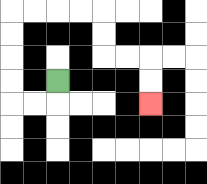{'start': '[2, 3]', 'end': '[6, 4]', 'path_directions': 'D,L,L,U,U,U,U,R,R,R,R,D,D,R,R,D,D', 'path_coordinates': '[[2, 3], [2, 4], [1, 4], [0, 4], [0, 3], [0, 2], [0, 1], [0, 0], [1, 0], [2, 0], [3, 0], [4, 0], [4, 1], [4, 2], [5, 2], [6, 2], [6, 3], [6, 4]]'}